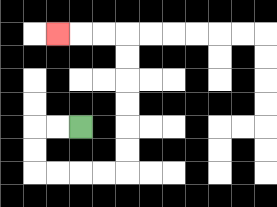{'start': '[3, 5]', 'end': '[2, 1]', 'path_directions': 'L,L,D,D,R,R,R,R,U,U,U,U,U,U,L,L,L', 'path_coordinates': '[[3, 5], [2, 5], [1, 5], [1, 6], [1, 7], [2, 7], [3, 7], [4, 7], [5, 7], [5, 6], [5, 5], [5, 4], [5, 3], [5, 2], [5, 1], [4, 1], [3, 1], [2, 1]]'}